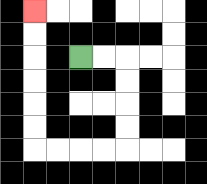{'start': '[3, 2]', 'end': '[1, 0]', 'path_directions': 'R,R,D,D,D,D,L,L,L,L,U,U,U,U,U,U', 'path_coordinates': '[[3, 2], [4, 2], [5, 2], [5, 3], [5, 4], [5, 5], [5, 6], [4, 6], [3, 6], [2, 6], [1, 6], [1, 5], [1, 4], [1, 3], [1, 2], [1, 1], [1, 0]]'}